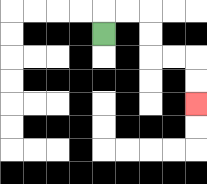{'start': '[4, 1]', 'end': '[8, 4]', 'path_directions': 'U,R,R,D,D,R,R,D,D', 'path_coordinates': '[[4, 1], [4, 0], [5, 0], [6, 0], [6, 1], [6, 2], [7, 2], [8, 2], [8, 3], [8, 4]]'}